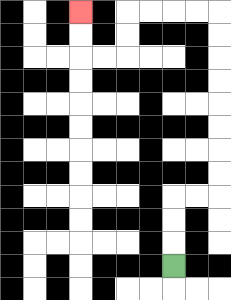{'start': '[7, 11]', 'end': '[3, 0]', 'path_directions': 'U,U,U,R,R,U,U,U,U,U,U,U,U,L,L,L,L,D,D,L,L,U,U', 'path_coordinates': '[[7, 11], [7, 10], [7, 9], [7, 8], [8, 8], [9, 8], [9, 7], [9, 6], [9, 5], [9, 4], [9, 3], [9, 2], [9, 1], [9, 0], [8, 0], [7, 0], [6, 0], [5, 0], [5, 1], [5, 2], [4, 2], [3, 2], [3, 1], [3, 0]]'}